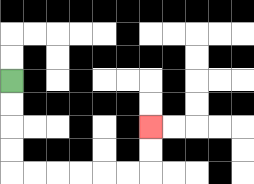{'start': '[0, 3]', 'end': '[6, 5]', 'path_directions': 'D,D,D,D,R,R,R,R,R,R,U,U', 'path_coordinates': '[[0, 3], [0, 4], [0, 5], [0, 6], [0, 7], [1, 7], [2, 7], [3, 7], [4, 7], [5, 7], [6, 7], [6, 6], [6, 5]]'}